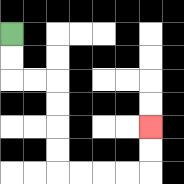{'start': '[0, 1]', 'end': '[6, 5]', 'path_directions': 'D,D,R,R,D,D,D,D,R,R,R,R,U,U', 'path_coordinates': '[[0, 1], [0, 2], [0, 3], [1, 3], [2, 3], [2, 4], [2, 5], [2, 6], [2, 7], [3, 7], [4, 7], [5, 7], [6, 7], [6, 6], [6, 5]]'}